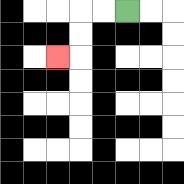{'start': '[5, 0]', 'end': '[2, 2]', 'path_directions': 'L,L,D,D,L', 'path_coordinates': '[[5, 0], [4, 0], [3, 0], [3, 1], [3, 2], [2, 2]]'}